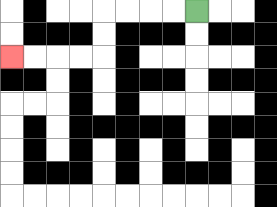{'start': '[8, 0]', 'end': '[0, 2]', 'path_directions': 'L,L,L,L,D,D,L,L,L,L', 'path_coordinates': '[[8, 0], [7, 0], [6, 0], [5, 0], [4, 0], [4, 1], [4, 2], [3, 2], [2, 2], [1, 2], [0, 2]]'}